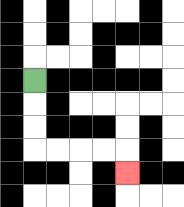{'start': '[1, 3]', 'end': '[5, 7]', 'path_directions': 'D,D,D,R,R,R,R,D', 'path_coordinates': '[[1, 3], [1, 4], [1, 5], [1, 6], [2, 6], [3, 6], [4, 6], [5, 6], [5, 7]]'}